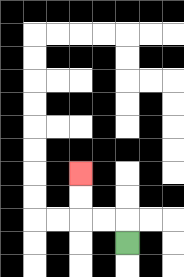{'start': '[5, 10]', 'end': '[3, 7]', 'path_directions': 'U,L,L,U,U', 'path_coordinates': '[[5, 10], [5, 9], [4, 9], [3, 9], [3, 8], [3, 7]]'}